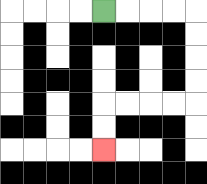{'start': '[4, 0]', 'end': '[4, 6]', 'path_directions': 'R,R,R,R,D,D,D,D,L,L,L,L,D,D', 'path_coordinates': '[[4, 0], [5, 0], [6, 0], [7, 0], [8, 0], [8, 1], [8, 2], [8, 3], [8, 4], [7, 4], [6, 4], [5, 4], [4, 4], [4, 5], [4, 6]]'}